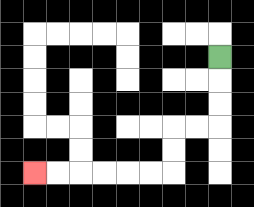{'start': '[9, 2]', 'end': '[1, 7]', 'path_directions': 'D,D,D,L,L,D,D,L,L,L,L,L,L', 'path_coordinates': '[[9, 2], [9, 3], [9, 4], [9, 5], [8, 5], [7, 5], [7, 6], [7, 7], [6, 7], [5, 7], [4, 7], [3, 7], [2, 7], [1, 7]]'}